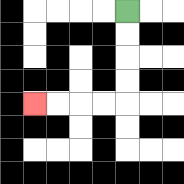{'start': '[5, 0]', 'end': '[1, 4]', 'path_directions': 'D,D,D,D,L,L,L,L', 'path_coordinates': '[[5, 0], [5, 1], [5, 2], [5, 3], [5, 4], [4, 4], [3, 4], [2, 4], [1, 4]]'}